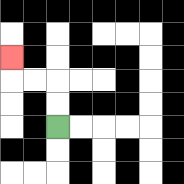{'start': '[2, 5]', 'end': '[0, 2]', 'path_directions': 'U,U,L,L,U', 'path_coordinates': '[[2, 5], [2, 4], [2, 3], [1, 3], [0, 3], [0, 2]]'}